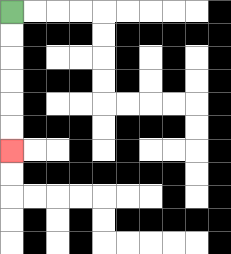{'start': '[0, 0]', 'end': '[0, 6]', 'path_directions': 'D,D,D,D,D,D', 'path_coordinates': '[[0, 0], [0, 1], [0, 2], [0, 3], [0, 4], [0, 5], [0, 6]]'}